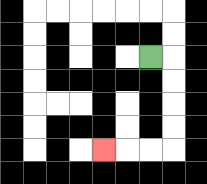{'start': '[6, 2]', 'end': '[4, 6]', 'path_directions': 'R,D,D,D,D,L,L,L', 'path_coordinates': '[[6, 2], [7, 2], [7, 3], [7, 4], [7, 5], [7, 6], [6, 6], [5, 6], [4, 6]]'}